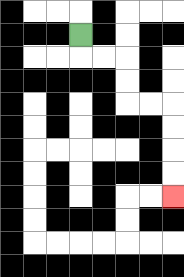{'start': '[3, 1]', 'end': '[7, 8]', 'path_directions': 'D,R,R,D,D,R,R,D,D,D,D', 'path_coordinates': '[[3, 1], [3, 2], [4, 2], [5, 2], [5, 3], [5, 4], [6, 4], [7, 4], [7, 5], [7, 6], [7, 7], [7, 8]]'}